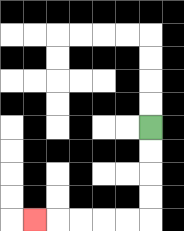{'start': '[6, 5]', 'end': '[1, 9]', 'path_directions': 'D,D,D,D,L,L,L,L,L', 'path_coordinates': '[[6, 5], [6, 6], [6, 7], [6, 8], [6, 9], [5, 9], [4, 9], [3, 9], [2, 9], [1, 9]]'}